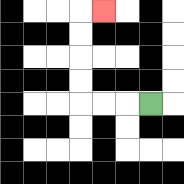{'start': '[6, 4]', 'end': '[4, 0]', 'path_directions': 'L,L,L,U,U,U,U,R', 'path_coordinates': '[[6, 4], [5, 4], [4, 4], [3, 4], [3, 3], [3, 2], [3, 1], [3, 0], [4, 0]]'}